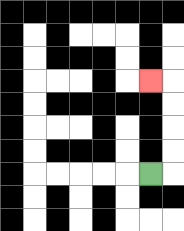{'start': '[6, 7]', 'end': '[6, 3]', 'path_directions': 'R,U,U,U,U,L', 'path_coordinates': '[[6, 7], [7, 7], [7, 6], [7, 5], [7, 4], [7, 3], [6, 3]]'}